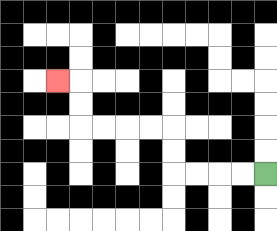{'start': '[11, 7]', 'end': '[2, 3]', 'path_directions': 'L,L,L,L,U,U,L,L,L,L,U,U,L', 'path_coordinates': '[[11, 7], [10, 7], [9, 7], [8, 7], [7, 7], [7, 6], [7, 5], [6, 5], [5, 5], [4, 5], [3, 5], [3, 4], [3, 3], [2, 3]]'}